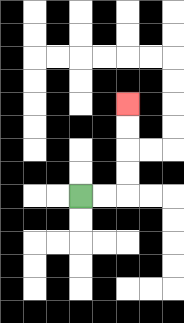{'start': '[3, 8]', 'end': '[5, 4]', 'path_directions': 'R,R,U,U,U,U', 'path_coordinates': '[[3, 8], [4, 8], [5, 8], [5, 7], [5, 6], [5, 5], [5, 4]]'}